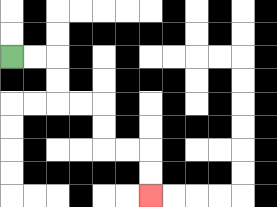{'start': '[0, 2]', 'end': '[6, 8]', 'path_directions': 'R,R,D,D,R,R,D,D,R,R,D,D', 'path_coordinates': '[[0, 2], [1, 2], [2, 2], [2, 3], [2, 4], [3, 4], [4, 4], [4, 5], [4, 6], [5, 6], [6, 6], [6, 7], [6, 8]]'}